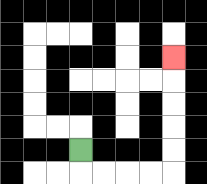{'start': '[3, 6]', 'end': '[7, 2]', 'path_directions': 'D,R,R,R,R,U,U,U,U,U', 'path_coordinates': '[[3, 6], [3, 7], [4, 7], [5, 7], [6, 7], [7, 7], [7, 6], [7, 5], [7, 4], [7, 3], [7, 2]]'}